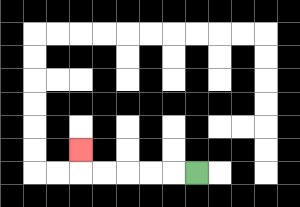{'start': '[8, 7]', 'end': '[3, 6]', 'path_directions': 'L,L,L,L,L,U', 'path_coordinates': '[[8, 7], [7, 7], [6, 7], [5, 7], [4, 7], [3, 7], [3, 6]]'}